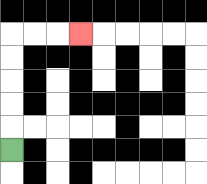{'start': '[0, 6]', 'end': '[3, 1]', 'path_directions': 'U,U,U,U,U,R,R,R', 'path_coordinates': '[[0, 6], [0, 5], [0, 4], [0, 3], [0, 2], [0, 1], [1, 1], [2, 1], [3, 1]]'}